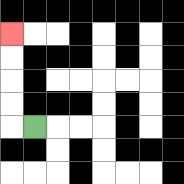{'start': '[1, 5]', 'end': '[0, 1]', 'path_directions': 'L,U,U,U,U', 'path_coordinates': '[[1, 5], [0, 5], [0, 4], [0, 3], [0, 2], [0, 1]]'}